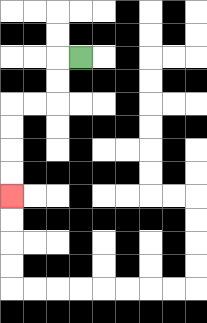{'start': '[3, 2]', 'end': '[0, 8]', 'path_directions': 'L,D,D,L,L,D,D,D,D', 'path_coordinates': '[[3, 2], [2, 2], [2, 3], [2, 4], [1, 4], [0, 4], [0, 5], [0, 6], [0, 7], [0, 8]]'}